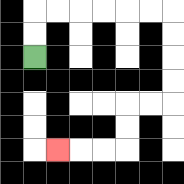{'start': '[1, 2]', 'end': '[2, 6]', 'path_directions': 'U,U,R,R,R,R,R,R,D,D,D,D,L,L,D,D,L,L,L', 'path_coordinates': '[[1, 2], [1, 1], [1, 0], [2, 0], [3, 0], [4, 0], [5, 0], [6, 0], [7, 0], [7, 1], [7, 2], [7, 3], [7, 4], [6, 4], [5, 4], [5, 5], [5, 6], [4, 6], [3, 6], [2, 6]]'}